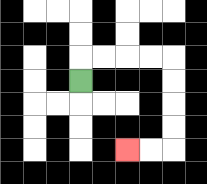{'start': '[3, 3]', 'end': '[5, 6]', 'path_directions': 'U,R,R,R,R,D,D,D,D,L,L', 'path_coordinates': '[[3, 3], [3, 2], [4, 2], [5, 2], [6, 2], [7, 2], [7, 3], [7, 4], [7, 5], [7, 6], [6, 6], [5, 6]]'}